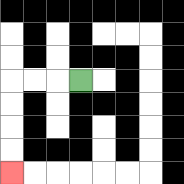{'start': '[3, 3]', 'end': '[0, 7]', 'path_directions': 'L,L,L,D,D,D,D', 'path_coordinates': '[[3, 3], [2, 3], [1, 3], [0, 3], [0, 4], [0, 5], [0, 6], [0, 7]]'}